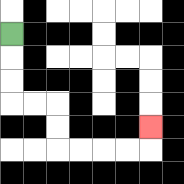{'start': '[0, 1]', 'end': '[6, 5]', 'path_directions': 'D,D,D,R,R,D,D,R,R,R,R,U', 'path_coordinates': '[[0, 1], [0, 2], [0, 3], [0, 4], [1, 4], [2, 4], [2, 5], [2, 6], [3, 6], [4, 6], [5, 6], [6, 6], [6, 5]]'}